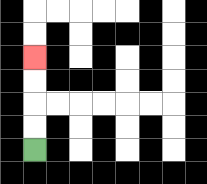{'start': '[1, 6]', 'end': '[1, 2]', 'path_directions': 'U,U,U,U', 'path_coordinates': '[[1, 6], [1, 5], [1, 4], [1, 3], [1, 2]]'}